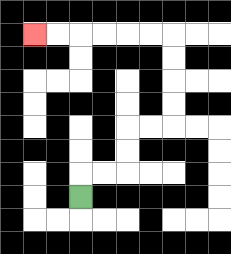{'start': '[3, 8]', 'end': '[1, 1]', 'path_directions': 'U,R,R,U,U,R,R,U,U,U,U,L,L,L,L,L,L', 'path_coordinates': '[[3, 8], [3, 7], [4, 7], [5, 7], [5, 6], [5, 5], [6, 5], [7, 5], [7, 4], [7, 3], [7, 2], [7, 1], [6, 1], [5, 1], [4, 1], [3, 1], [2, 1], [1, 1]]'}